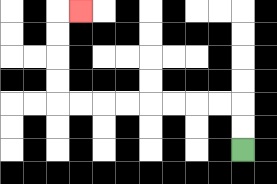{'start': '[10, 6]', 'end': '[3, 0]', 'path_directions': 'U,U,L,L,L,L,L,L,L,L,U,U,U,U,R', 'path_coordinates': '[[10, 6], [10, 5], [10, 4], [9, 4], [8, 4], [7, 4], [6, 4], [5, 4], [4, 4], [3, 4], [2, 4], [2, 3], [2, 2], [2, 1], [2, 0], [3, 0]]'}